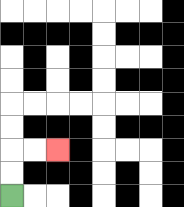{'start': '[0, 8]', 'end': '[2, 6]', 'path_directions': 'U,U,R,R', 'path_coordinates': '[[0, 8], [0, 7], [0, 6], [1, 6], [2, 6]]'}